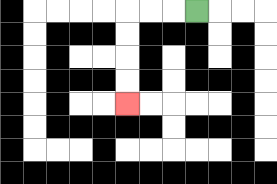{'start': '[8, 0]', 'end': '[5, 4]', 'path_directions': 'L,L,L,D,D,D,D', 'path_coordinates': '[[8, 0], [7, 0], [6, 0], [5, 0], [5, 1], [5, 2], [5, 3], [5, 4]]'}